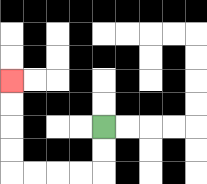{'start': '[4, 5]', 'end': '[0, 3]', 'path_directions': 'D,D,L,L,L,L,U,U,U,U', 'path_coordinates': '[[4, 5], [4, 6], [4, 7], [3, 7], [2, 7], [1, 7], [0, 7], [0, 6], [0, 5], [0, 4], [0, 3]]'}